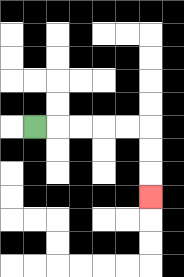{'start': '[1, 5]', 'end': '[6, 8]', 'path_directions': 'R,R,R,R,R,D,D,D', 'path_coordinates': '[[1, 5], [2, 5], [3, 5], [4, 5], [5, 5], [6, 5], [6, 6], [6, 7], [6, 8]]'}